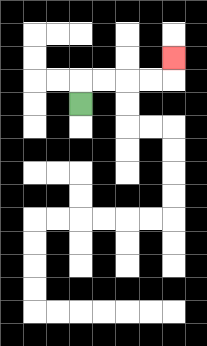{'start': '[3, 4]', 'end': '[7, 2]', 'path_directions': 'U,R,R,R,R,U', 'path_coordinates': '[[3, 4], [3, 3], [4, 3], [5, 3], [6, 3], [7, 3], [7, 2]]'}